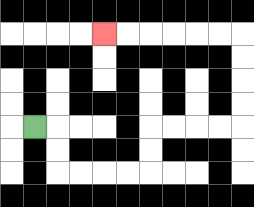{'start': '[1, 5]', 'end': '[4, 1]', 'path_directions': 'R,D,D,R,R,R,R,U,U,R,R,R,R,U,U,U,U,L,L,L,L,L,L', 'path_coordinates': '[[1, 5], [2, 5], [2, 6], [2, 7], [3, 7], [4, 7], [5, 7], [6, 7], [6, 6], [6, 5], [7, 5], [8, 5], [9, 5], [10, 5], [10, 4], [10, 3], [10, 2], [10, 1], [9, 1], [8, 1], [7, 1], [6, 1], [5, 1], [4, 1]]'}